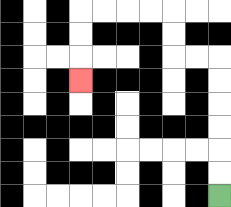{'start': '[9, 8]', 'end': '[3, 3]', 'path_directions': 'U,U,U,U,U,U,L,L,U,U,L,L,L,L,D,D,D', 'path_coordinates': '[[9, 8], [9, 7], [9, 6], [9, 5], [9, 4], [9, 3], [9, 2], [8, 2], [7, 2], [7, 1], [7, 0], [6, 0], [5, 0], [4, 0], [3, 0], [3, 1], [3, 2], [3, 3]]'}